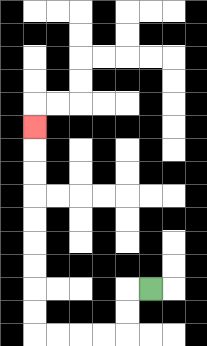{'start': '[6, 12]', 'end': '[1, 5]', 'path_directions': 'L,D,D,L,L,L,L,U,U,U,U,U,U,U,U,U', 'path_coordinates': '[[6, 12], [5, 12], [5, 13], [5, 14], [4, 14], [3, 14], [2, 14], [1, 14], [1, 13], [1, 12], [1, 11], [1, 10], [1, 9], [1, 8], [1, 7], [1, 6], [1, 5]]'}